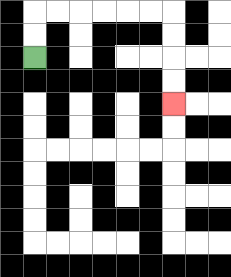{'start': '[1, 2]', 'end': '[7, 4]', 'path_directions': 'U,U,R,R,R,R,R,R,D,D,D,D', 'path_coordinates': '[[1, 2], [1, 1], [1, 0], [2, 0], [3, 0], [4, 0], [5, 0], [6, 0], [7, 0], [7, 1], [7, 2], [7, 3], [7, 4]]'}